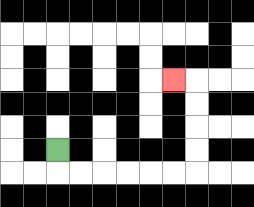{'start': '[2, 6]', 'end': '[7, 3]', 'path_directions': 'D,R,R,R,R,R,R,U,U,U,U,L', 'path_coordinates': '[[2, 6], [2, 7], [3, 7], [4, 7], [5, 7], [6, 7], [7, 7], [8, 7], [8, 6], [8, 5], [8, 4], [8, 3], [7, 3]]'}